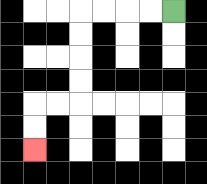{'start': '[7, 0]', 'end': '[1, 6]', 'path_directions': 'L,L,L,L,D,D,D,D,L,L,D,D', 'path_coordinates': '[[7, 0], [6, 0], [5, 0], [4, 0], [3, 0], [3, 1], [3, 2], [3, 3], [3, 4], [2, 4], [1, 4], [1, 5], [1, 6]]'}